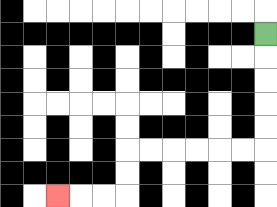{'start': '[11, 1]', 'end': '[2, 8]', 'path_directions': 'D,D,D,D,D,L,L,L,L,L,L,D,D,L,L,L', 'path_coordinates': '[[11, 1], [11, 2], [11, 3], [11, 4], [11, 5], [11, 6], [10, 6], [9, 6], [8, 6], [7, 6], [6, 6], [5, 6], [5, 7], [5, 8], [4, 8], [3, 8], [2, 8]]'}